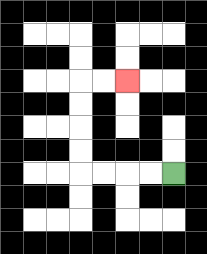{'start': '[7, 7]', 'end': '[5, 3]', 'path_directions': 'L,L,L,L,U,U,U,U,R,R', 'path_coordinates': '[[7, 7], [6, 7], [5, 7], [4, 7], [3, 7], [3, 6], [3, 5], [3, 4], [3, 3], [4, 3], [5, 3]]'}